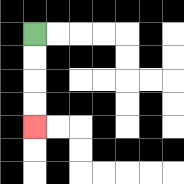{'start': '[1, 1]', 'end': '[1, 5]', 'path_directions': 'D,D,D,D', 'path_coordinates': '[[1, 1], [1, 2], [1, 3], [1, 4], [1, 5]]'}